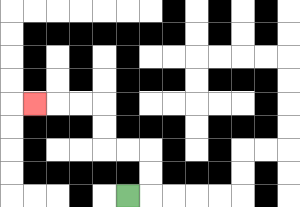{'start': '[5, 8]', 'end': '[1, 4]', 'path_directions': 'R,U,U,L,L,U,U,L,L,L', 'path_coordinates': '[[5, 8], [6, 8], [6, 7], [6, 6], [5, 6], [4, 6], [4, 5], [4, 4], [3, 4], [2, 4], [1, 4]]'}